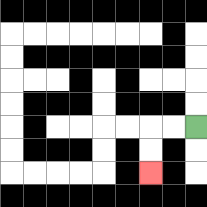{'start': '[8, 5]', 'end': '[6, 7]', 'path_directions': 'L,L,D,D', 'path_coordinates': '[[8, 5], [7, 5], [6, 5], [6, 6], [6, 7]]'}